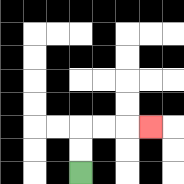{'start': '[3, 7]', 'end': '[6, 5]', 'path_directions': 'U,U,R,R,R', 'path_coordinates': '[[3, 7], [3, 6], [3, 5], [4, 5], [5, 5], [6, 5]]'}